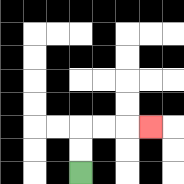{'start': '[3, 7]', 'end': '[6, 5]', 'path_directions': 'U,U,R,R,R', 'path_coordinates': '[[3, 7], [3, 6], [3, 5], [4, 5], [5, 5], [6, 5]]'}